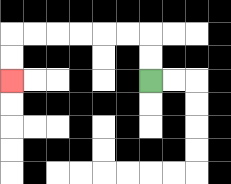{'start': '[6, 3]', 'end': '[0, 3]', 'path_directions': 'U,U,L,L,L,L,L,L,D,D', 'path_coordinates': '[[6, 3], [6, 2], [6, 1], [5, 1], [4, 1], [3, 1], [2, 1], [1, 1], [0, 1], [0, 2], [0, 3]]'}